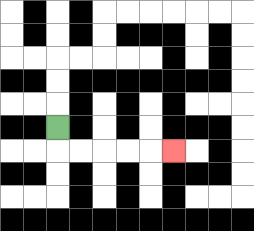{'start': '[2, 5]', 'end': '[7, 6]', 'path_directions': 'D,R,R,R,R,R', 'path_coordinates': '[[2, 5], [2, 6], [3, 6], [4, 6], [5, 6], [6, 6], [7, 6]]'}